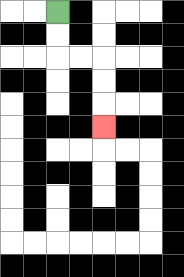{'start': '[2, 0]', 'end': '[4, 5]', 'path_directions': 'D,D,R,R,D,D,D', 'path_coordinates': '[[2, 0], [2, 1], [2, 2], [3, 2], [4, 2], [4, 3], [4, 4], [4, 5]]'}